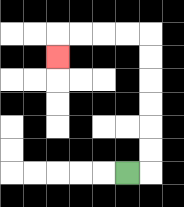{'start': '[5, 7]', 'end': '[2, 2]', 'path_directions': 'R,U,U,U,U,U,U,L,L,L,L,D', 'path_coordinates': '[[5, 7], [6, 7], [6, 6], [6, 5], [6, 4], [6, 3], [6, 2], [6, 1], [5, 1], [4, 1], [3, 1], [2, 1], [2, 2]]'}